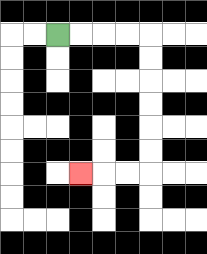{'start': '[2, 1]', 'end': '[3, 7]', 'path_directions': 'R,R,R,R,D,D,D,D,D,D,L,L,L', 'path_coordinates': '[[2, 1], [3, 1], [4, 1], [5, 1], [6, 1], [6, 2], [6, 3], [6, 4], [6, 5], [6, 6], [6, 7], [5, 7], [4, 7], [3, 7]]'}